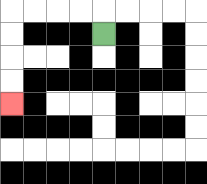{'start': '[4, 1]', 'end': '[0, 4]', 'path_directions': 'U,L,L,L,L,D,D,D,D', 'path_coordinates': '[[4, 1], [4, 0], [3, 0], [2, 0], [1, 0], [0, 0], [0, 1], [0, 2], [0, 3], [0, 4]]'}